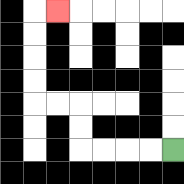{'start': '[7, 6]', 'end': '[2, 0]', 'path_directions': 'L,L,L,L,U,U,L,L,U,U,U,U,R', 'path_coordinates': '[[7, 6], [6, 6], [5, 6], [4, 6], [3, 6], [3, 5], [3, 4], [2, 4], [1, 4], [1, 3], [1, 2], [1, 1], [1, 0], [2, 0]]'}